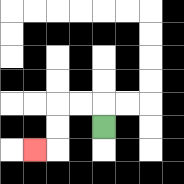{'start': '[4, 5]', 'end': '[1, 6]', 'path_directions': 'U,L,L,D,D,L', 'path_coordinates': '[[4, 5], [4, 4], [3, 4], [2, 4], [2, 5], [2, 6], [1, 6]]'}